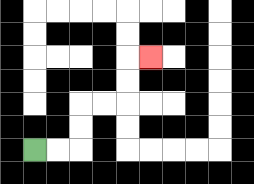{'start': '[1, 6]', 'end': '[6, 2]', 'path_directions': 'R,R,U,U,R,R,U,U,R', 'path_coordinates': '[[1, 6], [2, 6], [3, 6], [3, 5], [3, 4], [4, 4], [5, 4], [5, 3], [5, 2], [6, 2]]'}